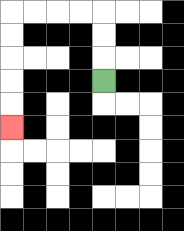{'start': '[4, 3]', 'end': '[0, 5]', 'path_directions': 'U,U,U,L,L,L,L,D,D,D,D,D', 'path_coordinates': '[[4, 3], [4, 2], [4, 1], [4, 0], [3, 0], [2, 0], [1, 0], [0, 0], [0, 1], [0, 2], [0, 3], [0, 4], [0, 5]]'}